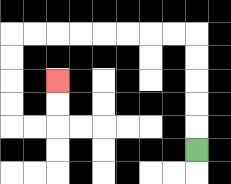{'start': '[8, 6]', 'end': '[2, 3]', 'path_directions': 'U,U,U,U,U,L,L,L,L,L,L,L,L,D,D,D,D,R,R,U,U', 'path_coordinates': '[[8, 6], [8, 5], [8, 4], [8, 3], [8, 2], [8, 1], [7, 1], [6, 1], [5, 1], [4, 1], [3, 1], [2, 1], [1, 1], [0, 1], [0, 2], [0, 3], [0, 4], [0, 5], [1, 5], [2, 5], [2, 4], [2, 3]]'}